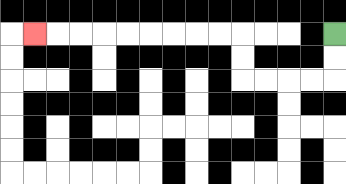{'start': '[14, 1]', 'end': '[1, 1]', 'path_directions': 'D,D,L,L,L,L,U,U,L,L,L,L,L,L,L,L,L', 'path_coordinates': '[[14, 1], [14, 2], [14, 3], [13, 3], [12, 3], [11, 3], [10, 3], [10, 2], [10, 1], [9, 1], [8, 1], [7, 1], [6, 1], [5, 1], [4, 1], [3, 1], [2, 1], [1, 1]]'}